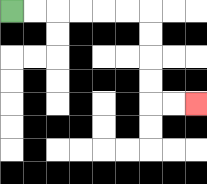{'start': '[0, 0]', 'end': '[8, 4]', 'path_directions': 'R,R,R,R,R,R,D,D,D,D,R,R', 'path_coordinates': '[[0, 0], [1, 0], [2, 0], [3, 0], [4, 0], [5, 0], [6, 0], [6, 1], [6, 2], [6, 3], [6, 4], [7, 4], [8, 4]]'}